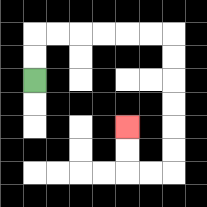{'start': '[1, 3]', 'end': '[5, 5]', 'path_directions': 'U,U,R,R,R,R,R,R,D,D,D,D,D,D,L,L,U,U', 'path_coordinates': '[[1, 3], [1, 2], [1, 1], [2, 1], [3, 1], [4, 1], [5, 1], [6, 1], [7, 1], [7, 2], [7, 3], [7, 4], [7, 5], [7, 6], [7, 7], [6, 7], [5, 7], [5, 6], [5, 5]]'}